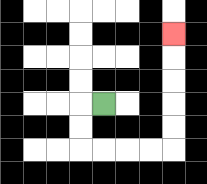{'start': '[4, 4]', 'end': '[7, 1]', 'path_directions': 'L,D,D,R,R,R,R,U,U,U,U,U', 'path_coordinates': '[[4, 4], [3, 4], [3, 5], [3, 6], [4, 6], [5, 6], [6, 6], [7, 6], [7, 5], [7, 4], [7, 3], [7, 2], [7, 1]]'}